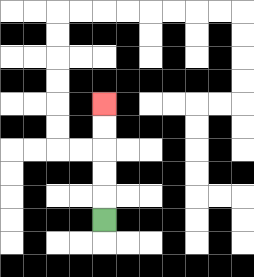{'start': '[4, 9]', 'end': '[4, 4]', 'path_directions': 'U,U,U,U,U', 'path_coordinates': '[[4, 9], [4, 8], [4, 7], [4, 6], [4, 5], [4, 4]]'}